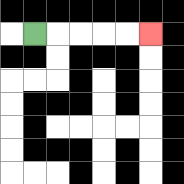{'start': '[1, 1]', 'end': '[6, 1]', 'path_directions': 'R,R,R,R,R', 'path_coordinates': '[[1, 1], [2, 1], [3, 1], [4, 1], [5, 1], [6, 1]]'}